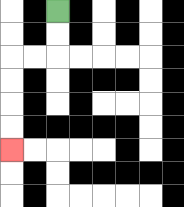{'start': '[2, 0]', 'end': '[0, 6]', 'path_directions': 'D,D,L,L,D,D,D,D', 'path_coordinates': '[[2, 0], [2, 1], [2, 2], [1, 2], [0, 2], [0, 3], [0, 4], [0, 5], [0, 6]]'}